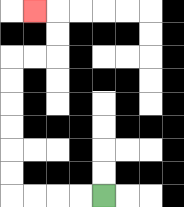{'start': '[4, 8]', 'end': '[1, 0]', 'path_directions': 'L,L,L,L,U,U,U,U,U,U,R,R,U,U,L', 'path_coordinates': '[[4, 8], [3, 8], [2, 8], [1, 8], [0, 8], [0, 7], [0, 6], [0, 5], [0, 4], [0, 3], [0, 2], [1, 2], [2, 2], [2, 1], [2, 0], [1, 0]]'}